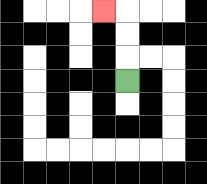{'start': '[5, 3]', 'end': '[4, 0]', 'path_directions': 'U,U,U,L', 'path_coordinates': '[[5, 3], [5, 2], [5, 1], [5, 0], [4, 0]]'}